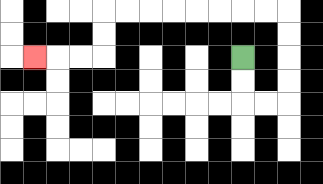{'start': '[10, 2]', 'end': '[1, 2]', 'path_directions': 'D,D,R,R,U,U,U,U,L,L,L,L,L,L,L,L,D,D,L,L,L', 'path_coordinates': '[[10, 2], [10, 3], [10, 4], [11, 4], [12, 4], [12, 3], [12, 2], [12, 1], [12, 0], [11, 0], [10, 0], [9, 0], [8, 0], [7, 0], [6, 0], [5, 0], [4, 0], [4, 1], [4, 2], [3, 2], [2, 2], [1, 2]]'}